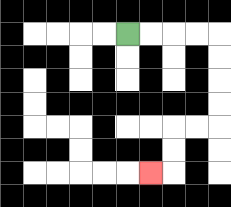{'start': '[5, 1]', 'end': '[6, 7]', 'path_directions': 'R,R,R,R,D,D,D,D,L,L,D,D,L', 'path_coordinates': '[[5, 1], [6, 1], [7, 1], [8, 1], [9, 1], [9, 2], [9, 3], [9, 4], [9, 5], [8, 5], [7, 5], [7, 6], [7, 7], [6, 7]]'}